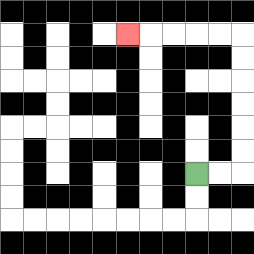{'start': '[8, 7]', 'end': '[5, 1]', 'path_directions': 'R,R,U,U,U,U,U,U,L,L,L,L,L', 'path_coordinates': '[[8, 7], [9, 7], [10, 7], [10, 6], [10, 5], [10, 4], [10, 3], [10, 2], [10, 1], [9, 1], [8, 1], [7, 1], [6, 1], [5, 1]]'}